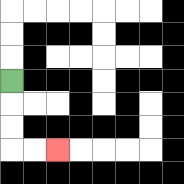{'start': '[0, 3]', 'end': '[2, 6]', 'path_directions': 'D,D,D,R,R', 'path_coordinates': '[[0, 3], [0, 4], [0, 5], [0, 6], [1, 6], [2, 6]]'}